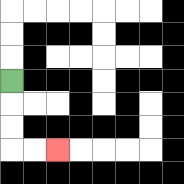{'start': '[0, 3]', 'end': '[2, 6]', 'path_directions': 'D,D,D,R,R', 'path_coordinates': '[[0, 3], [0, 4], [0, 5], [0, 6], [1, 6], [2, 6]]'}